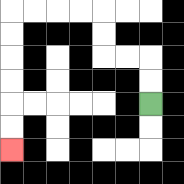{'start': '[6, 4]', 'end': '[0, 6]', 'path_directions': 'U,U,L,L,U,U,L,L,L,L,D,D,D,D,D,D', 'path_coordinates': '[[6, 4], [6, 3], [6, 2], [5, 2], [4, 2], [4, 1], [4, 0], [3, 0], [2, 0], [1, 0], [0, 0], [0, 1], [0, 2], [0, 3], [0, 4], [0, 5], [0, 6]]'}